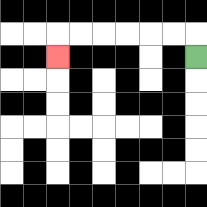{'start': '[8, 2]', 'end': '[2, 2]', 'path_directions': 'U,L,L,L,L,L,L,D', 'path_coordinates': '[[8, 2], [8, 1], [7, 1], [6, 1], [5, 1], [4, 1], [3, 1], [2, 1], [2, 2]]'}